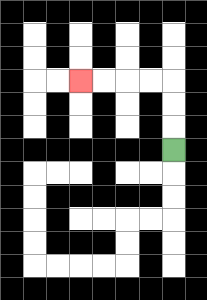{'start': '[7, 6]', 'end': '[3, 3]', 'path_directions': 'U,U,U,L,L,L,L', 'path_coordinates': '[[7, 6], [7, 5], [7, 4], [7, 3], [6, 3], [5, 3], [4, 3], [3, 3]]'}